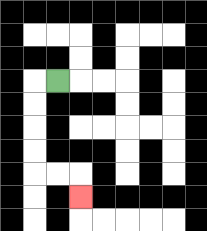{'start': '[2, 3]', 'end': '[3, 8]', 'path_directions': 'L,D,D,D,D,R,R,D', 'path_coordinates': '[[2, 3], [1, 3], [1, 4], [1, 5], [1, 6], [1, 7], [2, 7], [3, 7], [3, 8]]'}